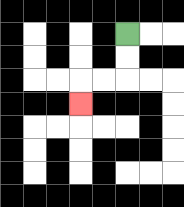{'start': '[5, 1]', 'end': '[3, 4]', 'path_directions': 'D,D,L,L,D', 'path_coordinates': '[[5, 1], [5, 2], [5, 3], [4, 3], [3, 3], [3, 4]]'}